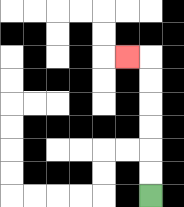{'start': '[6, 8]', 'end': '[5, 2]', 'path_directions': 'U,U,U,U,U,U,L', 'path_coordinates': '[[6, 8], [6, 7], [6, 6], [6, 5], [6, 4], [6, 3], [6, 2], [5, 2]]'}